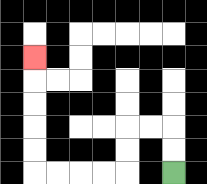{'start': '[7, 7]', 'end': '[1, 2]', 'path_directions': 'U,U,L,L,D,D,L,L,L,L,U,U,U,U,U', 'path_coordinates': '[[7, 7], [7, 6], [7, 5], [6, 5], [5, 5], [5, 6], [5, 7], [4, 7], [3, 7], [2, 7], [1, 7], [1, 6], [1, 5], [1, 4], [1, 3], [1, 2]]'}